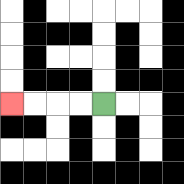{'start': '[4, 4]', 'end': '[0, 4]', 'path_directions': 'L,L,L,L', 'path_coordinates': '[[4, 4], [3, 4], [2, 4], [1, 4], [0, 4]]'}